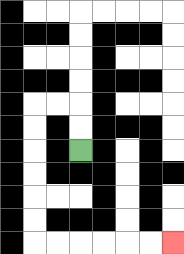{'start': '[3, 6]', 'end': '[7, 10]', 'path_directions': 'U,U,L,L,D,D,D,D,D,D,R,R,R,R,R,R', 'path_coordinates': '[[3, 6], [3, 5], [3, 4], [2, 4], [1, 4], [1, 5], [1, 6], [1, 7], [1, 8], [1, 9], [1, 10], [2, 10], [3, 10], [4, 10], [5, 10], [6, 10], [7, 10]]'}